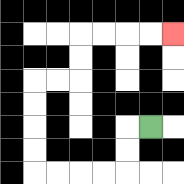{'start': '[6, 5]', 'end': '[7, 1]', 'path_directions': 'L,D,D,L,L,L,L,U,U,U,U,R,R,U,U,R,R,R,R', 'path_coordinates': '[[6, 5], [5, 5], [5, 6], [5, 7], [4, 7], [3, 7], [2, 7], [1, 7], [1, 6], [1, 5], [1, 4], [1, 3], [2, 3], [3, 3], [3, 2], [3, 1], [4, 1], [5, 1], [6, 1], [7, 1]]'}